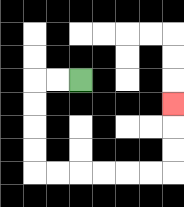{'start': '[3, 3]', 'end': '[7, 4]', 'path_directions': 'L,L,D,D,D,D,R,R,R,R,R,R,U,U,U', 'path_coordinates': '[[3, 3], [2, 3], [1, 3], [1, 4], [1, 5], [1, 6], [1, 7], [2, 7], [3, 7], [4, 7], [5, 7], [6, 7], [7, 7], [7, 6], [7, 5], [7, 4]]'}